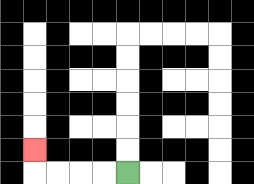{'start': '[5, 7]', 'end': '[1, 6]', 'path_directions': 'L,L,L,L,U', 'path_coordinates': '[[5, 7], [4, 7], [3, 7], [2, 7], [1, 7], [1, 6]]'}